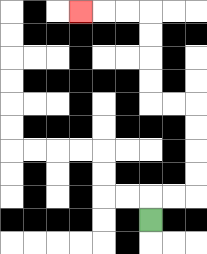{'start': '[6, 9]', 'end': '[3, 0]', 'path_directions': 'U,R,R,U,U,U,U,L,L,U,U,U,U,L,L,L', 'path_coordinates': '[[6, 9], [6, 8], [7, 8], [8, 8], [8, 7], [8, 6], [8, 5], [8, 4], [7, 4], [6, 4], [6, 3], [6, 2], [6, 1], [6, 0], [5, 0], [4, 0], [3, 0]]'}